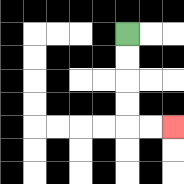{'start': '[5, 1]', 'end': '[7, 5]', 'path_directions': 'D,D,D,D,R,R', 'path_coordinates': '[[5, 1], [5, 2], [5, 3], [5, 4], [5, 5], [6, 5], [7, 5]]'}